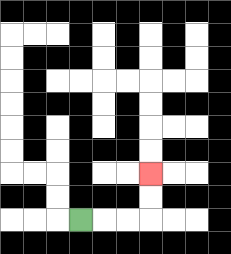{'start': '[3, 9]', 'end': '[6, 7]', 'path_directions': 'R,R,R,U,U', 'path_coordinates': '[[3, 9], [4, 9], [5, 9], [6, 9], [6, 8], [6, 7]]'}